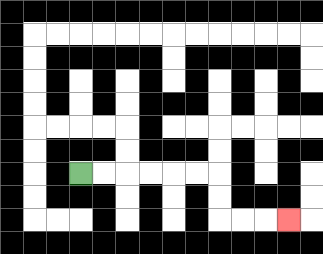{'start': '[3, 7]', 'end': '[12, 9]', 'path_directions': 'R,R,R,R,R,R,D,D,R,R,R', 'path_coordinates': '[[3, 7], [4, 7], [5, 7], [6, 7], [7, 7], [8, 7], [9, 7], [9, 8], [9, 9], [10, 9], [11, 9], [12, 9]]'}